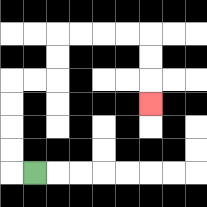{'start': '[1, 7]', 'end': '[6, 4]', 'path_directions': 'L,U,U,U,U,R,R,U,U,R,R,R,R,D,D,D', 'path_coordinates': '[[1, 7], [0, 7], [0, 6], [0, 5], [0, 4], [0, 3], [1, 3], [2, 3], [2, 2], [2, 1], [3, 1], [4, 1], [5, 1], [6, 1], [6, 2], [6, 3], [6, 4]]'}